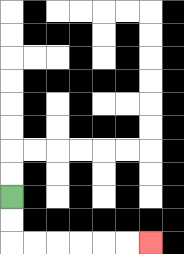{'start': '[0, 8]', 'end': '[6, 10]', 'path_directions': 'D,D,R,R,R,R,R,R', 'path_coordinates': '[[0, 8], [0, 9], [0, 10], [1, 10], [2, 10], [3, 10], [4, 10], [5, 10], [6, 10]]'}